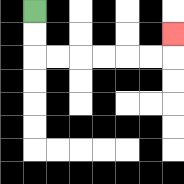{'start': '[1, 0]', 'end': '[7, 1]', 'path_directions': 'D,D,R,R,R,R,R,R,U', 'path_coordinates': '[[1, 0], [1, 1], [1, 2], [2, 2], [3, 2], [4, 2], [5, 2], [6, 2], [7, 2], [7, 1]]'}